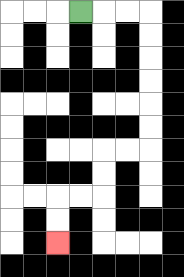{'start': '[3, 0]', 'end': '[2, 10]', 'path_directions': 'R,R,R,D,D,D,D,D,D,L,L,D,D,L,L,D,D', 'path_coordinates': '[[3, 0], [4, 0], [5, 0], [6, 0], [6, 1], [6, 2], [6, 3], [6, 4], [6, 5], [6, 6], [5, 6], [4, 6], [4, 7], [4, 8], [3, 8], [2, 8], [2, 9], [2, 10]]'}